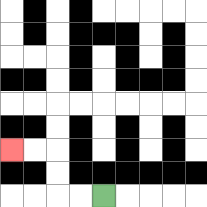{'start': '[4, 8]', 'end': '[0, 6]', 'path_directions': 'L,L,U,U,L,L', 'path_coordinates': '[[4, 8], [3, 8], [2, 8], [2, 7], [2, 6], [1, 6], [0, 6]]'}